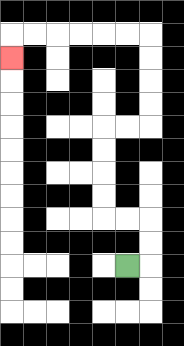{'start': '[5, 11]', 'end': '[0, 2]', 'path_directions': 'R,U,U,L,L,U,U,U,U,R,R,U,U,U,U,L,L,L,L,L,L,D', 'path_coordinates': '[[5, 11], [6, 11], [6, 10], [6, 9], [5, 9], [4, 9], [4, 8], [4, 7], [4, 6], [4, 5], [5, 5], [6, 5], [6, 4], [6, 3], [6, 2], [6, 1], [5, 1], [4, 1], [3, 1], [2, 1], [1, 1], [0, 1], [0, 2]]'}